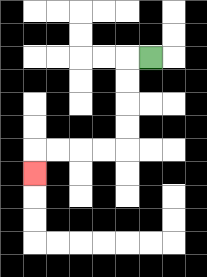{'start': '[6, 2]', 'end': '[1, 7]', 'path_directions': 'L,D,D,D,D,L,L,L,L,D', 'path_coordinates': '[[6, 2], [5, 2], [5, 3], [5, 4], [5, 5], [5, 6], [4, 6], [3, 6], [2, 6], [1, 6], [1, 7]]'}